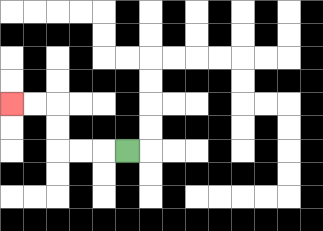{'start': '[5, 6]', 'end': '[0, 4]', 'path_directions': 'L,L,L,U,U,L,L', 'path_coordinates': '[[5, 6], [4, 6], [3, 6], [2, 6], [2, 5], [2, 4], [1, 4], [0, 4]]'}